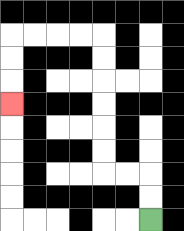{'start': '[6, 9]', 'end': '[0, 4]', 'path_directions': 'U,U,L,L,U,U,U,U,U,U,L,L,L,L,D,D,D', 'path_coordinates': '[[6, 9], [6, 8], [6, 7], [5, 7], [4, 7], [4, 6], [4, 5], [4, 4], [4, 3], [4, 2], [4, 1], [3, 1], [2, 1], [1, 1], [0, 1], [0, 2], [0, 3], [0, 4]]'}